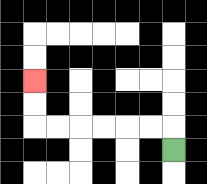{'start': '[7, 6]', 'end': '[1, 3]', 'path_directions': 'U,L,L,L,L,L,L,U,U', 'path_coordinates': '[[7, 6], [7, 5], [6, 5], [5, 5], [4, 5], [3, 5], [2, 5], [1, 5], [1, 4], [1, 3]]'}